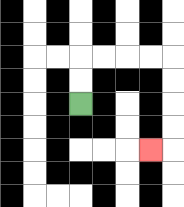{'start': '[3, 4]', 'end': '[6, 6]', 'path_directions': 'U,U,R,R,R,R,D,D,D,D,L', 'path_coordinates': '[[3, 4], [3, 3], [3, 2], [4, 2], [5, 2], [6, 2], [7, 2], [7, 3], [7, 4], [7, 5], [7, 6], [6, 6]]'}